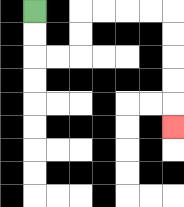{'start': '[1, 0]', 'end': '[7, 5]', 'path_directions': 'D,D,R,R,U,U,R,R,R,R,D,D,D,D,D', 'path_coordinates': '[[1, 0], [1, 1], [1, 2], [2, 2], [3, 2], [3, 1], [3, 0], [4, 0], [5, 0], [6, 0], [7, 0], [7, 1], [7, 2], [7, 3], [7, 4], [7, 5]]'}